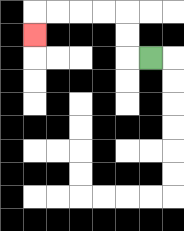{'start': '[6, 2]', 'end': '[1, 1]', 'path_directions': 'L,U,U,L,L,L,L,D', 'path_coordinates': '[[6, 2], [5, 2], [5, 1], [5, 0], [4, 0], [3, 0], [2, 0], [1, 0], [1, 1]]'}